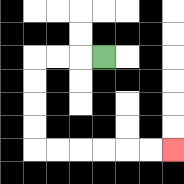{'start': '[4, 2]', 'end': '[7, 6]', 'path_directions': 'L,L,L,D,D,D,D,R,R,R,R,R,R', 'path_coordinates': '[[4, 2], [3, 2], [2, 2], [1, 2], [1, 3], [1, 4], [1, 5], [1, 6], [2, 6], [3, 6], [4, 6], [5, 6], [6, 6], [7, 6]]'}